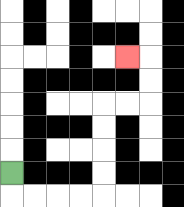{'start': '[0, 7]', 'end': '[5, 2]', 'path_directions': 'D,R,R,R,R,U,U,U,U,R,R,U,U,L', 'path_coordinates': '[[0, 7], [0, 8], [1, 8], [2, 8], [3, 8], [4, 8], [4, 7], [4, 6], [4, 5], [4, 4], [5, 4], [6, 4], [6, 3], [6, 2], [5, 2]]'}